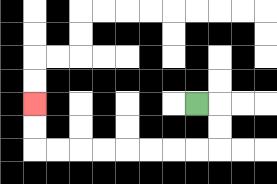{'start': '[8, 4]', 'end': '[1, 4]', 'path_directions': 'R,D,D,L,L,L,L,L,L,L,L,U,U', 'path_coordinates': '[[8, 4], [9, 4], [9, 5], [9, 6], [8, 6], [7, 6], [6, 6], [5, 6], [4, 6], [3, 6], [2, 6], [1, 6], [1, 5], [1, 4]]'}